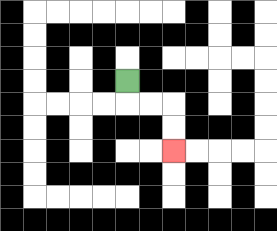{'start': '[5, 3]', 'end': '[7, 6]', 'path_directions': 'D,R,R,D,D', 'path_coordinates': '[[5, 3], [5, 4], [6, 4], [7, 4], [7, 5], [7, 6]]'}